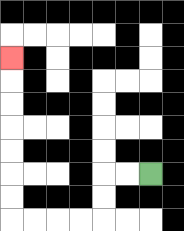{'start': '[6, 7]', 'end': '[0, 2]', 'path_directions': 'L,L,D,D,L,L,L,L,U,U,U,U,U,U,U', 'path_coordinates': '[[6, 7], [5, 7], [4, 7], [4, 8], [4, 9], [3, 9], [2, 9], [1, 9], [0, 9], [0, 8], [0, 7], [0, 6], [0, 5], [0, 4], [0, 3], [0, 2]]'}